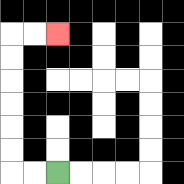{'start': '[2, 7]', 'end': '[2, 1]', 'path_directions': 'L,L,U,U,U,U,U,U,R,R', 'path_coordinates': '[[2, 7], [1, 7], [0, 7], [0, 6], [0, 5], [0, 4], [0, 3], [0, 2], [0, 1], [1, 1], [2, 1]]'}